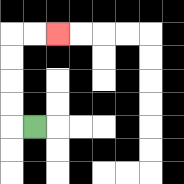{'start': '[1, 5]', 'end': '[2, 1]', 'path_directions': 'L,U,U,U,U,R,R', 'path_coordinates': '[[1, 5], [0, 5], [0, 4], [0, 3], [0, 2], [0, 1], [1, 1], [2, 1]]'}